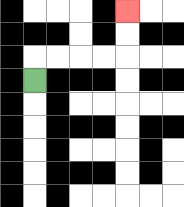{'start': '[1, 3]', 'end': '[5, 0]', 'path_directions': 'U,R,R,R,R,U,U', 'path_coordinates': '[[1, 3], [1, 2], [2, 2], [3, 2], [4, 2], [5, 2], [5, 1], [5, 0]]'}